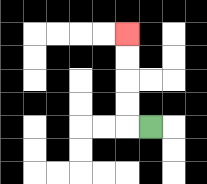{'start': '[6, 5]', 'end': '[5, 1]', 'path_directions': 'L,U,U,U,U', 'path_coordinates': '[[6, 5], [5, 5], [5, 4], [5, 3], [5, 2], [5, 1]]'}